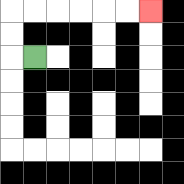{'start': '[1, 2]', 'end': '[6, 0]', 'path_directions': 'L,U,U,R,R,R,R,R,R', 'path_coordinates': '[[1, 2], [0, 2], [0, 1], [0, 0], [1, 0], [2, 0], [3, 0], [4, 0], [5, 0], [6, 0]]'}